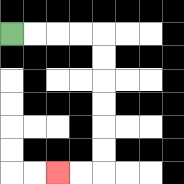{'start': '[0, 1]', 'end': '[2, 7]', 'path_directions': 'R,R,R,R,D,D,D,D,D,D,L,L', 'path_coordinates': '[[0, 1], [1, 1], [2, 1], [3, 1], [4, 1], [4, 2], [4, 3], [4, 4], [4, 5], [4, 6], [4, 7], [3, 7], [2, 7]]'}